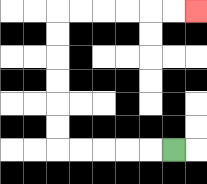{'start': '[7, 6]', 'end': '[8, 0]', 'path_directions': 'L,L,L,L,L,U,U,U,U,U,U,R,R,R,R,R,R', 'path_coordinates': '[[7, 6], [6, 6], [5, 6], [4, 6], [3, 6], [2, 6], [2, 5], [2, 4], [2, 3], [2, 2], [2, 1], [2, 0], [3, 0], [4, 0], [5, 0], [6, 0], [7, 0], [8, 0]]'}